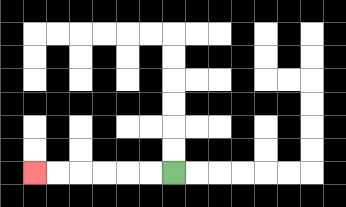{'start': '[7, 7]', 'end': '[1, 7]', 'path_directions': 'L,L,L,L,L,L', 'path_coordinates': '[[7, 7], [6, 7], [5, 7], [4, 7], [3, 7], [2, 7], [1, 7]]'}